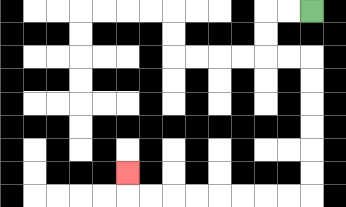{'start': '[13, 0]', 'end': '[5, 7]', 'path_directions': 'L,L,D,D,R,R,D,D,D,D,D,D,L,L,L,L,L,L,L,L,U', 'path_coordinates': '[[13, 0], [12, 0], [11, 0], [11, 1], [11, 2], [12, 2], [13, 2], [13, 3], [13, 4], [13, 5], [13, 6], [13, 7], [13, 8], [12, 8], [11, 8], [10, 8], [9, 8], [8, 8], [7, 8], [6, 8], [5, 8], [5, 7]]'}